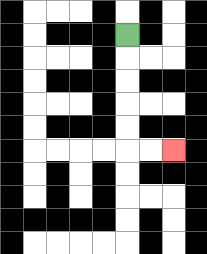{'start': '[5, 1]', 'end': '[7, 6]', 'path_directions': 'D,D,D,D,D,R,R', 'path_coordinates': '[[5, 1], [5, 2], [5, 3], [5, 4], [5, 5], [5, 6], [6, 6], [7, 6]]'}